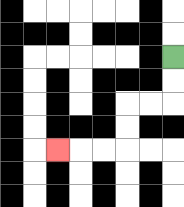{'start': '[7, 2]', 'end': '[2, 6]', 'path_directions': 'D,D,L,L,D,D,L,L,L', 'path_coordinates': '[[7, 2], [7, 3], [7, 4], [6, 4], [5, 4], [5, 5], [5, 6], [4, 6], [3, 6], [2, 6]]'}